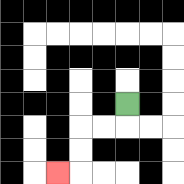{'start': '[5, 4]', 'end': '[2, 7]', 'path_directions': 'D,L,L,D,D,L', 'path_coordinates': '[[5, 4], [5, 5], [4, 5], [3, 5], [3, 6], [3, 7], [2, 7]]'}